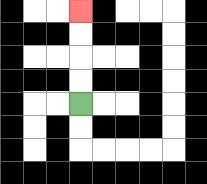{'start': '[3, 4]', 'end': '[3, 0]', 'path_directions': 'U,U,U,U', 'path_coordinates': '[[3, 4], [3, 3], [3, 2], [3, 1], [3, 0]]'}